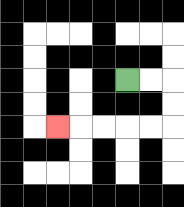{'start': '[5, 3]', 'end': '[2, 5]', 'path_directions': 'R,R,D,D,L,L,L,L,L', 'path_coordinates': '[[5, 3], [6, 3], [7, 3], [7, 4], [7, 5], [6, 5], [5, 5], [4, 5], [3, 5], [2, 5]]'}